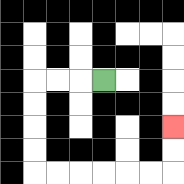{'start': '[4, 3]', 'end': '[7, 5]', 'path_directions': 'L,L,L,D,D,D,D,R,R,R,R,R,R,U,U', 'path_coordinates': '[[4, 3], [3, 3], [2, 3], [1, 3], [1, 4], [1, 5], [1, 6], [1, 7], [2, 7], [3, 7], [4, 7], [5, 7], [6, 7], [7, 7], [7, 6], [7, 5]]'}